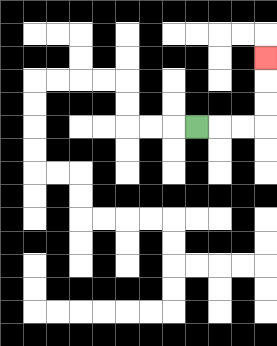{'start': '[8, 5]', 'end': '[11, 2]', 'path_directions': 'R,R,R,U,U,U', 'path_coordinates': '[[8, 5], [9, 5], [10, 5], [11, 5], [11, 4], [11, 3], [11, 2]]'}